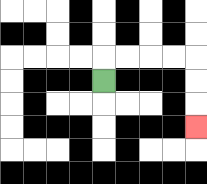{'start': '[4, 3]', 'end': '[8, 5]', 'path_directions': 'U,R,R,R,R,D,D,D', 'path_coordinates': '[[4, 3], [4, 2], [5, 2], [6, 2], [7, 2], [8, 2], [8, 3], [8, 4], [8, 5]]'}